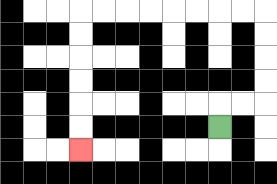{'start': '[9, 5]', 'end': '[3, 6]', 'path_directions': 'U,R,R,U,U,U,U,L,L,L,L,L,L,L,L,D,D,D,D,D,D', 'path_coordinates': '[[9, 5], [9, 4], [10, 4], [11, 4], [11, 3], [11, 2], [11, 1], [11, 0], [10, 0], [9, 0], [8, 0], [7, 0], [6, 0], [5, 0], [4, 0], [3, 0], [3, 1], [3, 2], [3, 3], [3, 4], [3, 5], [3, 6]]'}